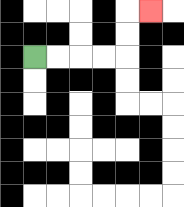{'start': '[1, 2]', 'end': '[6, 0]', 'path_directions': 'R,R,R,R,U,U,R', 'path_coordinates': '[[1, 2], [2, 2], [3, 2], [4, 2], [5, 2], [5, 1], [5, 0], [6, 0]]'}